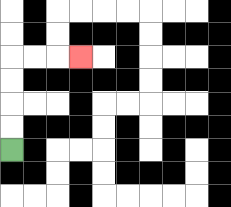{'start': '[0, 6]', 'end': '[3, 2]', 'path_directions': 'U,U,U,U,R,R,R', 'path_coordinates': '[[0, 6], [0, 5], [0, 4], [0, 3], [0, 2], [1, 2], [2, 2], [3, 2]]'}